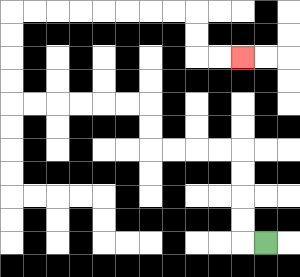{'start': '[11, 10]', 'end': '[10, 2]', 'path_directions': 'L,U,U,U,U,L,L,L,L,U,U,L,L,L,L,L,L,U,U,U,U,R,R,R,R,R,R,R,R,D,D,R,R', 'path_coordinates': '[[11, 10], [10, 10], [10, 9], [10, 8], [10, 7], [10, 6], [9, 6], [8, 6], [7, 6], [6, 6], [6, 5], [6, 4], [5, 4], [4, 4], [3, 4], [2, 4], [1, 4], [0, 4], [0, 3], [0, 2], [0, 1], [0, 0], [1, 0], [2, 0], [3, 0], [4, 0], [5, 0], [6, 0], [7, 0], [8, 0], [8, 1], [8, 2], [9, 2], [10, 2]]'}